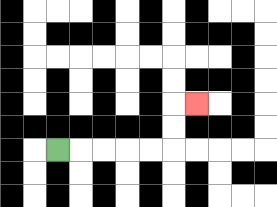{'start': '[2, 6]', 'end': '[8, 4]', 'path_directions': 'R,R,R,R,R,U,U,R', 'path_coordinates': '[[2, 6], [3, 6], [4, 6], [5, 6], [6, 6], [7, 6], [7, 5], [7, 4], [8, 4]]'}